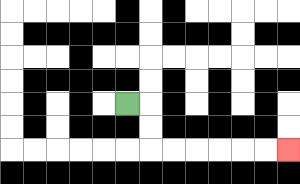{'start': '[5, 4]', 'end': '[12, 6]', 'path_directions': 'R,D,D,R,R,R,R,R,R', 'path_coordinates': '[[5, 4], [6, 4], [6, 5], [6, 6], [7, 6], [8, 6], [9, 6], [10, 6], [11, 6], [12, 6]]'}